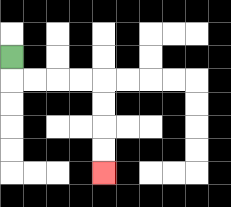{'start': '[0, 2]', 'end': '[4, 7]', 'path_directions': 'D,R,R,R,R,D,D,D,D', 'path_coordinates': '[[0, 2], [0, 3], [1, 3], [2, 3], [3, 3], [4, 3], [4, 4], [4, 5], [4, 6], [4, 7]]'}